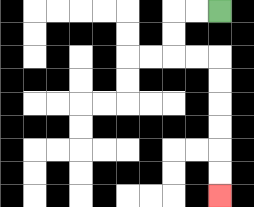{'start': '[9, 0]', 'end': '[9, 8]', 'path_directions': 'L,L,D,D,R,R,D,D,D,D,D,D', 'path_coordinates': '[[9, 0], [8, 0], [7, 0], [7, 1], [7, 2], [8, 2], [9, 2], [9, 3], [9, 4], [9, 5], [9, 6], [9, 7], [9, 8]]'}